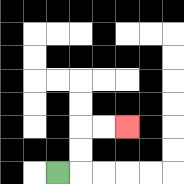{'start': '[2, 7]', 'end': '[5, 5]', 'path_directions': 'R,U,U,R,R', 'path_coordinates': '[[2, 7], [3, 7], [3, 6], [3, 5], [4, 5], [5, 5]]'}